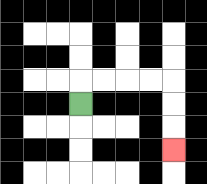{'start': '[3, 4]', 'end': '[7, 6]', 'path_directions': 'U,R,R,R,R,D,D,D', 'path_coordinates': '[[3, 4], [3, 3], [4, 3], [5, 3], [6, 3], [7, 3], [7, 4], [7, 5], [7, 6]]'}